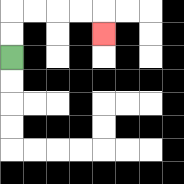{'start': '[0, 2]', 'end': '[4, 1]', 'path_directions': 'U,U,R,R,R,R,D', 'path_coordinates': '[[0, 2], [0, 1], [0, 0], [1, 0], [2, 0], [3, 0], [4, 0], [4, 1]]'}